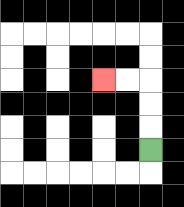{'start': '[6, 6]', 'end': '[4, 3]', 'path_directions': 'U,U,U,L,L', 'path_coordinates': '[[6, 6], [6, 5], [6, 4], [6, 3], [5, 3], [4, 3]]'}